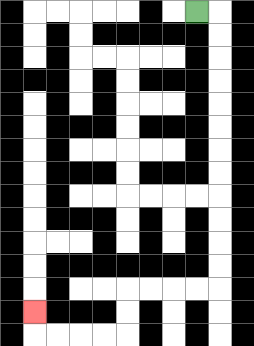{'start': '[8, 0]', 'end': '[1, 13]', 'path_directions': 'R,D,D,D,D,D,D,D,D,D,D,D,D,L,L,L,L,D,D,L,L,L,L,U', 'path_coordinates': '[[8, 0], [9, 0], [9, 1], [9, 2], [9, 3], [9, 4], [9, 5], [9, 6], [9, 7], [9, 8], [9, 9], [9, 10], [9, 11], [9, 12], [8, 12], [7, 12], [6, 12], [5, 12], [5, 13], [5, 14], [4, 14], [3, 14], [2, 14], [1, 14], [1, 13]]'}